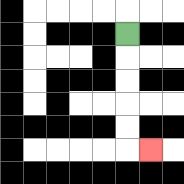{'start': '[5, 1]', 'end': '[6, 6]', 'path_directions': 'D,D,D,D,D,R', 'path_coordinates': '[[5, 1], [5, 2], [5, 3], [5, 4], [5, 5], [5, 6], [6, 6]]'}